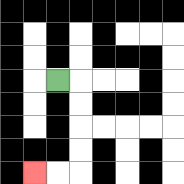{'start': '[2, 3]', 'end': '[1, 7]', 'path_directions': 'R,D,D,D,D,L,L', 'path_coordinates': '[[2, 3], [3, 3], [3, 4], [3, 5], [3, 6], [3, 7], [2, 7], [1, 7]]'}